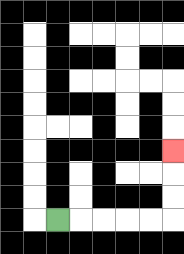{'start': '[2, 9]', 'end': '[7, 6]', 'path_directions': 'R,R,R,R,R,U,U,U', 'path_coordinates': '[[2, 9], [3, 9], [4, 9], [5, 9], [6, 9], [7, 9], [7, 8], [7, 7], [7, 6]]'}